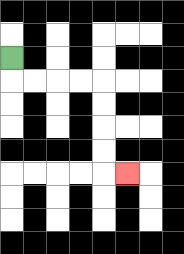{'start': '[0, 2]', 'end': '[5, 7]', 'path_directions': 'D,R,R,R,R,D,D,D,D,R', 'path_coordinates': '[[0, 2], [0, 3], [1, 3], [2, 3], [3, 3], [4, 3], [4, 4], [4, 5], [4, 6], [4, 7], [5, 7]]'}